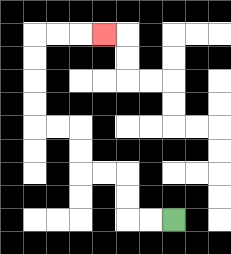{'start': '[7, 9]', 'end': '[4, 1]', 'path_directions': 'L,L,U,U,L,L,U,U,L,L,U,U,U,U,R,R,R', 'path_coordinates': '[[7, 9], [6, 9], [5, 9], [5, 8], [5, 7], [4, 7], [3, 7], [3, 6], [3, 5], [2, 5], [1, 5], [1, 4], [1, 3], [1, 2], [1, 1], [2, 1], [3, 1], [4, 1]]'}